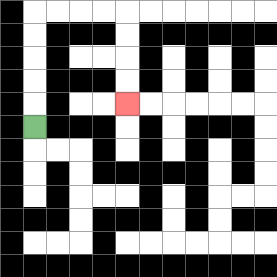{'start': '[1, 5]', 'end': '[5, 4]', 'path_directions': 'U,U,U,U,U,R,R,R,R,D,D,D,D', 'path_coordinates': '[[1, 5], [1, 4], [1, 3], [1, 2], [1, 1], [1, 0], [2, 0], [3, 0], [4, 0], [5, 0], [5, 1], [5, 2], [5, 3], [5, 4]]'}